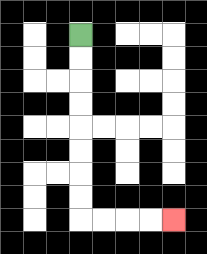{'start': '[3, 1]', 'end': '[7, 9]', 'path_directions': 'D,D,D,D,D,D,D,D,R,R,R,R', 'path_coordinates': '[[3, 1], [3, 2], [3, 3], [3, 4], [3, 5], [3, 6], [3, 7], [3, 8], [3, 9], [4, 9], [5, 9], [6, 9], [7, 9]]'}